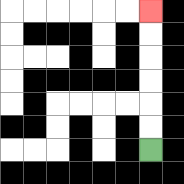{'start': '[6, 6]', 'end': '[6, 0]', 'path_directions': 'U,U,U,U,U,U', 'path_coordinates': '[[6, 6], [6, 5], [6, 4], [6, 3], [6, 2], [6, 1], [6, 0]]'}